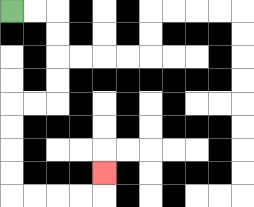{'start': '[0, 0]', 'end': '[4, 7]', 'path_directions': 'R,R,D,D,D,D,L,L,D,D,D,D,R,R,R,R,U', 'path_coordinates': '[[0, 0], [1, 0], [2, 0], [2, 1], [2, 2], [2, 3], [2, 4], [1, 4], [0, 4], [0, 5], [0, 6], [0, 7], [0, 8], [1, 8], [2, 8], [3, 8], [4, 8], [4, 7]]'}